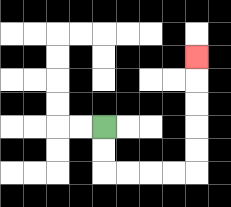{'start': '[4, 5]', 'end': '[8, 2]', 'path_directions': 'D,D,R,R,R,R,U,U,U,U,U', 'path_coordinates': '[[4, 5], [4, 6], [4, 7], [5, 7], [6, 7], [7, 7], [8, 7], [8, 6], [8, 5], [8, 4], [8, 3], [8, 2]]'}